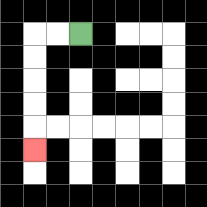{'start': '[3, 1]', 'end': '[1, 6]', 'path_directions': 'L,L,D,D,D,D,D', 'path_coordinates': '[[3, 1], [2, 1], [1, 1], [1, 2], [1, 3], [1, 4], [1, 5], [1, 6]]'}